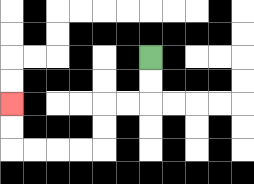{'start': '[6, 2]', 'end': '[0, 4]', 'path_directions': 'D,D,L,L,D,D,L,L,L,L,U,U', 'path_coordinates': '[[6, 2], [6, 3], [6, 4], [5, 4], [4, 4], [4, 5], [4, 6], [3, 6], [2, 6], [1, 6], [0, 6], [0, 5], [0, 4]]'}